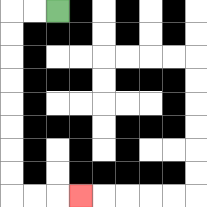{'start': '[2, 0]', 'end': '[3, 8]', 'path_directions': 'L,L,D,D,D,D,D,D,D,D,R,R,R', 'path_coordinates': '[[2, 0], [1, 0], [0, 0], [0, 1], [0, 2], [0, 3], [0, 4], [0, 5], [0, 6], [0, 7], [0, 8], [1, 8], [2, 8], [3, 8]]'}